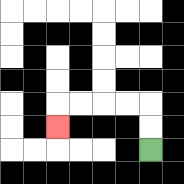{'start': '[6, 6]', 'end': '[2, 5]', 'path_directions': 'U,U,L,L,L,L,D', 'path_coordinates': '[[6, 6], [6, 5], [6, 4], [5, 4], [4, 4], [3, 4], [2, 4], [2, 5]]'}